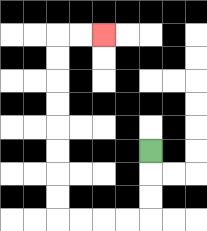{'start': '[6, 6]', 'end': '[4, 1]', 'path_directions': 'D,D,D,L,L,L,L,U,U,U,U,U,U,U,U,R,R', 'path_coordinates': '[[6, 6], [6, 7], [6, 8], [6, 9], [5, 9], [4, 9], [3, 9], [2, 9], [2, 8], [2, 7], [2, 6], [2, 5], [2, 4], [2, 3], [2, 2], [2, 1], [3, 1], [4, 1]]'}